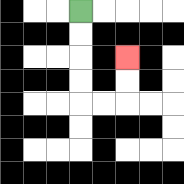{'start': '[3, 0]', 'end': '[5, 2]', 'path_directions': 'D,D,D,D,R,R,U,U', 'path_coordinates': '[[3, 0], [3, 1], [3, 2], [3, 3], [3, 4], [4, 4], [5, 4], [5, 3], [5, 2]]'}